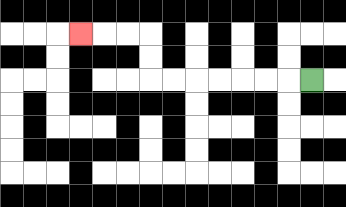{'start': '[13, 3]', 'end': '[3, 1]', 'path_directions': 'L,L,L,L,L,L,L,U,U,L,L,L', 'path_coordinates': '[[13, 3], [12, 3], [11, 3], [10, 3], [9, 3], [8, 3], [7, 3], [6, 3], [6, 2], [6, 1], [5, 1], [4, 1], [3, 1]]'}